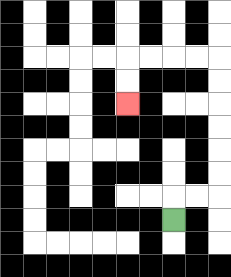{'start': '[7, 9]', 'end': '[5, 4]', 'path_directions': 'U,R,R,U,U,U,U,U,U,L,L,L,L,D,D', 'path_coordinates': '[[7, 9], [7, 8], [8, 8], [9, 8], [9, 7], [9, 6], [9, 5], [9, 4], [9, 3], [9, 2], [8, 2], [7, 2], [6, 2], [5, 2], [5, 3], [5, 4]]'}